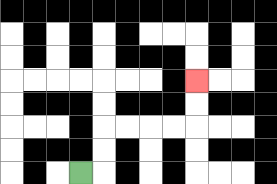{'start': '[3, 7]', 'end': '[8, 3]', 'path_directions': 'R,U,U,R,R,R,R,U,U', 'path_coordinates': '[[3, 7], [4, 7], [4, 6], [4, 5], [5, 5], [6, 5], [7, 5], [8, 5], [8, 4], [8, 3]]'}